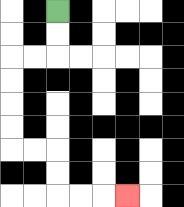{'start': '[2, 0]', 'end': '[5, 8]', 'path_directions': 'D,D,L,L,D,D,D,D,R,R,D,D,R,R,R', 'path_coordinates': '[[2, 0], [2, 1], [2, 2], [1, 2], [0, 2], [0, 3], [0, 4], [0, 5], [0, 6], [1, 6], [2, 6], [2, 7], [2, 8], [3, 8], [4, 8], [5, 8]]'}